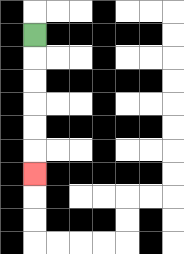{'start': '[1, 1]', 'end': '[1, 7]', 'path_directions': 'D,D,D,D,D,D', 'path_coordinates': '[[1, 1], [1, 2], [1, 3], [1, 4], [1, 5], [1, 6], [1, 7]]'}